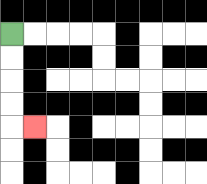{'start': '[0, 1]', 'end': '[1, 5]', 'path_directions': 'D,D,D,D,R', 'path_coordinates': '[[0, 1], [0, 2], [0, 3], [0, 4], [0, 5], [1, 5]]'}